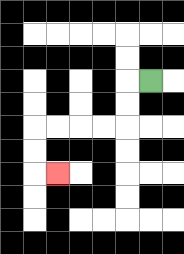{'start': '[6, 3]', 'end': '[2, 7]', 'path_directions': 'L,D,D,L,L,L,L,D,D,R', 'path_coordinates': '[[6, 3], [5, 3], [5, 4], [5, 5], [4, 5], [3, 5], [2, 5], [1, 5], [1, 6], [1, 7], [2, 7]]'}